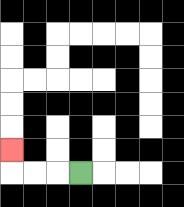{'start': '[3, 7]', 'end': '[0, 6]', 'path_directions': 'L,L,L,U', 'path_coordinates': '[[3, 7], [2, 7], [1, 7], [0, 7], [0, 6]]'}